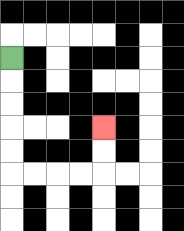{'start': '[0, 2]', 'end': '[4, 5]', 'path_directions': 'D,D,D,D,D,R,R,R,R,U,U', 'path_coordinates': '[[0, 2], [0, 3], [0, 4], [0, 5], [0, 6], [0, 7], [1, 7], [2, 7], [3, 7], [4, 7], [4, 6], [4, 5]]'}